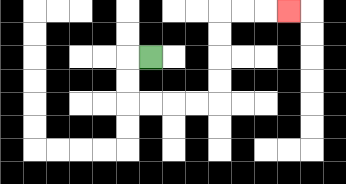{'start': '[6, 2]', 'end': '[12, 0]', 'path_directions': 'L,D,D,R,R,R,R,U,U,U,U,R,R,R', 'path_coordinates': '[[6, 2], [5, 2], [5, 3], [5, 4], [6, 4], [7, 4], [8, 4], [9, 4], [9, 3], [9, 2], [9, 1], [9, 0], [10, 0], [11, 0], [12, 0]]'}